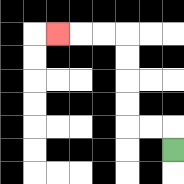{'start': '[7, 6]', 'end': '[2, 1]', 'path_directions': 'U,L,L,U,U,U,U,L,L,L', 'path_coordinates': '[[7, 6], [7, 5], [6, 5], [5, 5], [5, 4], [5, 3], [5, 2], [5, 1], [4, 1], [3, 1], [2, 1]]'}